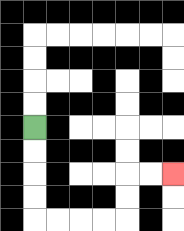{'start': '[1, 5]', 'end': '[7, 7]', 'path_directions': 'D,D,D,D,R,R,R,R,U,U,R,R', 'path_coordinates': '[[1, 5], [1, 6], [1, 7], [1, 8], [1, 9], [2, 9], [3, 9], [4, 9], [5, 9], [5, 8], [5, 7], [6, 7], [7, 7]]'}